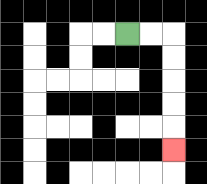{'start': '[5, 1]', 'end': '[7, 6]', 'path_directions': 'R,R,D,D,D,D,D', 'path_coordinates': '[[5, 1], [6, 1], [7, 1], [7, 2], [7, 3], [7, 4], [7, 5], [7, 6]]'}